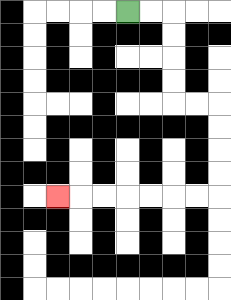{'start': '[5, 0]', 'end': '[2, 8]', 'path_directions': 'R,R,D,D,D,D,R,R,D,D,D,D,L,L,L,L,L,L,L', 'path_coordinates': '[[5, 0], [6, 0], [7, 0], [7, 1], [7, 2], [7, 3], [7, 4], [8, 4], [9, 4], [9, 5], [9, 6], [9, 7], [9, 8], [8, 8], [7, 8], [6, 8], [5, 8], [4, 8], [3, 8], [2, 8]]'}